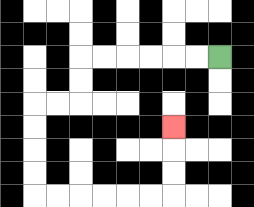{'start': '[9, 2]', 'end': '[7, 5]', 'path_directions': 'L,L,L,L,L,L,D,D,L,L,D,D,D,D,R,R,R,R,R,R,U,U,U', 'path_coordinates': '[[9, 2], [8, 2], [7, 2], [6, 2], [5, 2], [4, 2], [3, 2], [3, 3], [3, 4], [2, 4], [1, 4], [1, 5], [1, 6], [1, 7], [1, 8], [2, 8], [3, 8], [4, 8], [5, 8], [6, 8], [7, 8], [7, 7], [7, 6], [7, 5]]'}